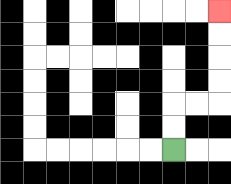{'start': '[7, 6]', 'end': '[9, 0]', 'path_directions': 'U,U,R,R,U,U,U,U', 'path_coordinates': '[[7, 6], [7, 5], [7, 4], [8, 4], [9, 4], [9, 3], [9, 2], [9, 1], [9, 0]]'}